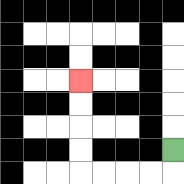{'start': '[7, 6]', 'end': '[3, 3]', 'path_directions': 'D,L,L,L,L,U,U,U,U', 'path_coordinates': '[[7, 6], [7, 7], [6, 7], [5, 7], [4, 7], [3, 7], [3, 6], [3, 5], [3, 4], [3, 3]]'}